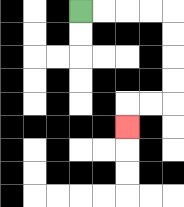{'start': '[3, 0]', 'end': '[5, 5]', 'path_directions': 'R,R,R,R,D,D,D,D,L,L,D', 'path_coordinates': '[[3, 0], [4, 0], [5, 0], [6, 0], [7, 0], [7, 1], [7, 2], [7, 3], [7, 4], [6, 4], [5, 4], [5, 5]]'}